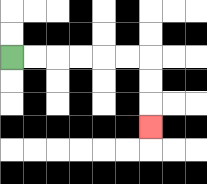{'start': '[0, 2]', 'end': '[6, 5]', 'path_directions': 'R,R,R,R,R,R,D,D,D', 'path_coordinates': '[[0, 2], [1, 2], [2, 2], [3, 2], [4, 2], [5, 2], [6, 2], [6, 3], [6, 4], [6, 5]]'}